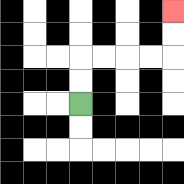{'start': '[3, 4]', 'end': '[7, 0]', 'path_directions': 'U,U,R,R,R,R,U,U', 'path_coordinates': '[[3, 4], [3, 3], [3, 2], [4, 2], [5, 2], [6, 2], [7, 2], [7, 1], [7, 0]]'}